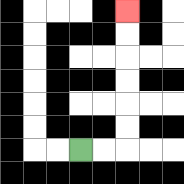{'start': '[3, 6]', 'end': '[5, 0]', 'path_directions': 'R,R,U,U,U,U,U,U', 'path_coordinates': '[[3, 6], [4, 6], [5, 6], [5, 5], [5, 4], [5, 3], [5, 2], [5, 1], [5, 0]]'}